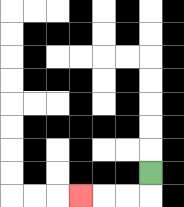{'start': '[6, 7]', 'end': '[3, 8]', 'path_directions': 'D,L,L,L', 'path_coordinates': '[[6, 7], [6, 8], [5, 8], [4, 8], [3, 8]]'}